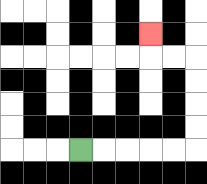{'start': '[3, 6]', 'end': '[6, 1]', 'path_directions': 'R,R,R,R,R,U,U,U,U,L,L,U', 'path_coordinates': '[[3, 6], [4, 6], [5, 6], [6, 6], [7, 6], [8, 6], [8, 5], [8, 4], [8, 3], [8, 2], [7, 2], [6, 2], [6, 1]]'}